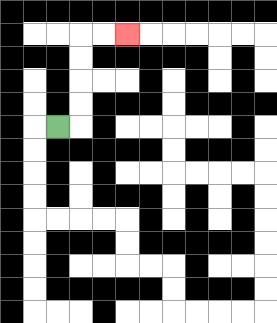{'start': '[2, 5]', 'end': '[5, 1]', 'path_directions': 'R,U,U,U,U,R,R', 'path_coordinates': '[[2, 5], [3, 5], [3, 4], [3, 3], [3, 2], [3, 1], [4, 1], [5, 1]]'}